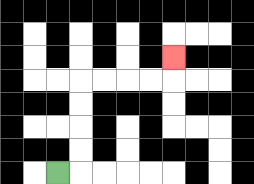{'start': '[2, 7]', 'end': '[7, 2]', 'path_directions': 'R,U,U,U,U,R,R,R,R,U', 'path_coordinates': '[[2, 7], [3, 7], [3, 6], [3, 5], [3, 4], [3, 3], [4, 3], [5, 3], [6, 3], [7, 3], [7, 2]]'}